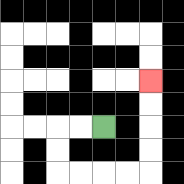{'start': '[4, 5]', 'end': '[6, 3]', 'path_directions': 'L,L,D,D,R,R,R,R,U,U,U,U', 'path_coordinates': '[[4, 5], [3, 5], [2, 5], [2, 6], [2, 7], [3, 7], [4, 7], [5, 7], [6, 7], [6, 6], [6, 5], [6, 4], [6, 3]]'}